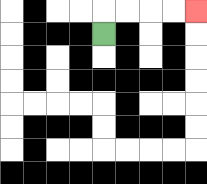{'start': '[4, 1]', 'end': '[8, 0]', 'path_directions': 'U,R,R,R,R', 'path_coordinates': '[[4, 1], [4, 0], [5, 0], [6, 0], [7, 0], [8, 0]]'}